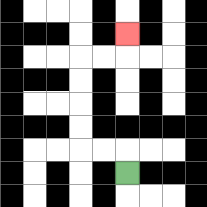{'start': '[5, 7]', 'end': '[5, 1]', 'path_directions': 'U,L,L,U,U,U,U,R,R,U', 'path_coordinates': '[[5, 7], [5, 6], [4, 6], [3, 6], [3, 5], [3, 4], [3, 3], [3, 2], [4, 2], [5, 2], [5, 1]]'}